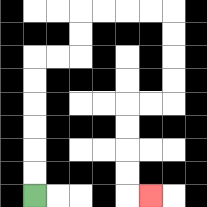{'start': '[1, 8]', 'end': '[6, 8]', 'path_directions': 'U,U,U,U,U,U,R,R,U,U,R,R,R,R,D,D,D,D,L,L,D,D,D,D,R', 'path_coordinates': '[[1, 8], [1, 7], [1, 6], [1, 5], [1, 4], [1, 3], [1, 2], [2, 2], [3, 2], [3, 1], [3, 0], [4, 0], [5, 0], [6, 0], [7, 0], [7, 1], [7, 2], [7, 3], [7, 4], [6, 4], [5, 4], [5, 5], [5, 6], [5, 7], [5, 8], [6, 8]]'}